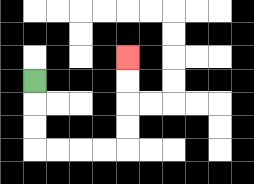{'start': '[1, 3]', 'end': '[5, 2]', 'path_directions': 'D,D,D,R,R,R,R,U,U,U,U', 'path_coordinates': '[[1, 3], [1, 4], [1, 5], [1, 6], [2, 6], [3, 6], [4, 6], [5, 6], [5, 5], [5, 4], [5, 3], [5, 2]]'}